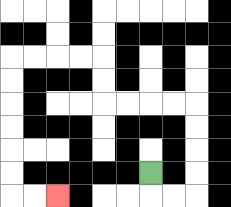{'start': '[6, 7]', 'end': '[2, 8]', 'path_directions': 'D,R,R,U,U,U,U,L,L,L,L,U,U,L,L,L,L,D,D,D,D,D,D,R,R', 'path_coordinates': '[[6, 7], [6, 8], [7, 8], [8, 8], [8, 7], [8, 6], [8, 5], [8, 4], [7, 4], [6, 4], [5, 4], [4, 4], [4, 3], [4, 2], [3, 2], [2, 2], [1, 2], [0, 2], [0, 3], [0, 4], [0, 5], [0, 6], [0, 7], [0, 8], [1, 8], [2, 8]]'}